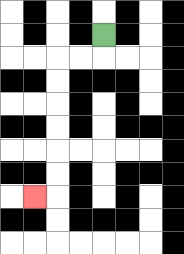{'start': '[4, 1]', 'end': '[1, 8]', 'path_directions': 'D,L,L,D,D,D,D,D,D,L', 'path_coordinates': '[[4, 1], [4, 2], [3, 2], [2, 2], [2, 3], [2, 4], [2, 5], [2, 6], [2, 7], [2, 8], [1, 8]]'}